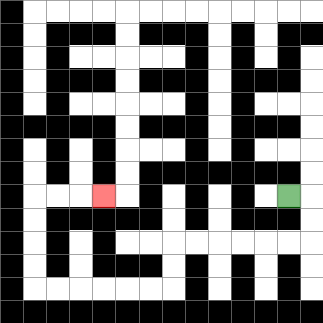{'start': '[12, 8]', 'end': '[4, 8]', 'path_directions': 'R,D,D,L,L,L,L,L,L,D,D,L,L,L,L,L,L,U,U,U,U,R,R,R', 'path_coordinates': '[[12, 8], [13, 8], [13, 9], [13, 10], [12, 10], [11, 10], [10, 10], [9, 10], [8, 10], [7, 10], [7, 11], [7, 12], [6, 12], [5, 12], [4, 12], [3, 12], [2, 12], [1, 12], [1, 11], [1, 10], [1, 9], [1, 8], [2, 8], [3, 8], [4, 8]]'}